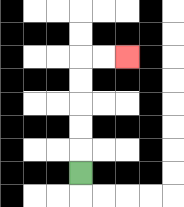{'start': '[3, 7]', 'end': '[5, 2]', 'path_directions': 'U,U,U,U,U,R,R', 'path_coordinates': '[[3, 7], [3, 6], [3, 5], [3, 4], [3, 3], [3, 2], [4, 2], [5, 2]]'}